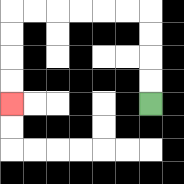{'start': '[6, 4]', 'end': '[0, 4]', 'path_directions': 'U,U,U,U,L,L,L,L,L,L,D,D,D,D', 'path_coordinates': '[[6, 4], [6, 3], [6, 2], [6, 1], [6, 0], [5, 0], [4, 0], [3, 0], [2, 0], [1, 0], [0, 0], [0, 1], [0, 2], [0, 3], [0, 4]]'}